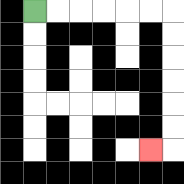{'start': '[1, 0]', 'end': '[6, 6]', 'path_directions': 'R,R,R,R,R,R,D,D,D,D,D,D,L', 'path_coordinates': '[[1, 0], [2, 0], [3, 0], [4, 0], [5, 0], [6, 0], [7, 0], [7, 1], [7, 2], [7, 3], [7, 4], [7, 5], [7, 6], [6, 6]]'}